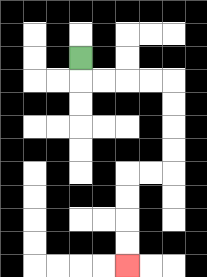{'start': '[3, 2]', 'end': '[5, 11]', 'path_directions': 'D,R,R,R,R,D,D,D,D,L,L,D,D,D,D', 'path_coordinates': '[[3, 2], [3, 3], [4, 3], [5, 3], [6, 3], [7, 3], [7, 4], [7, 5], [7, 6], [7, 7], [6, 7], [5, 7], [5, 8], [5, 9], [5, 10], [5, 11]]'}